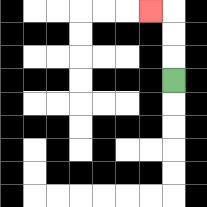{'start': '[7, 3]', 'end': '[6, 0]', 'path_directions': 'U,U,U,L', 'path_coordinates': '[[7, 3], [7, 2], [7, 1], [7, 0], [6, 0]]'}